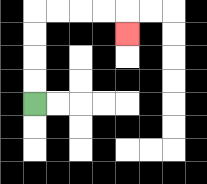{'start': '[1, 4]', 'end': '[5, 1]', 'path_directions': 'U,U,U,U,R,R,R,R,D', 'path_coordinates': '[[1, 4], [1, 3], [1, 2], [1, 1], [1, 0], [2, 0], [3, 0], [4, 0], [5, 0], [5, 1]]'}